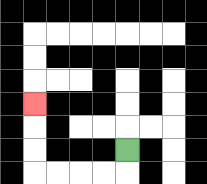{'start': '[5, 6]', 'end': '[1, 4]', 'path_directions': 'D,L,L,L,L,U,U,U', 'path_coordinates': '[[5, 6], [5, 7], [4, 7], [3, 7], [2, 7], [1, 7], [1, 6], [1, 5], [1, 4]]'}